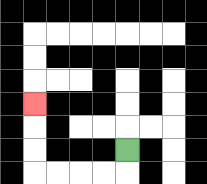{'start': '[5, 6]', 'end': '[1, 4]', 'path_directions': 'D,L,L,L,L,U,U,U', 'path_coordinates': '[[5, 6], [5, 7], [4, 7], [3, 7], [2, 7], [1, 7], [1, 6], [1, 5], [1, 4]]'}